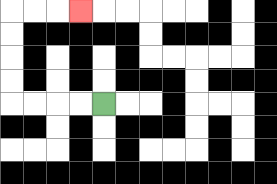{'start': '[4, 4]', 'end': '[3, 0]', 'path_directions': 'L,L,L,L,U,U,U,U,R,R,R', 'path_coordinates': '[[4, 4], [3, 4], [2, 4], [1, 4], [0, 4], [0, 3], [0, 2], [0, 1], [0, 0], [1, 0], [2, 0], [3, 0]]'}